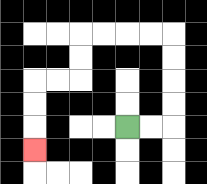{'start': '[5, 5]', 'end': '[1, 6]', 'path_directions': 'R,R,U,U,U,U,L,L,L,L,D,D,L,L,D,D,D', 'path_coordinates': '[[5, 5], [6, 5], [7, 5], [7, 4], [7, 3], [7, 2], [7, 1], [6, 1], [5, 1], [4, 1], [3, 1], [3, 2], [3, 3], [2, 3], [1, 3], [1, 4], [1, 5], [1, 6]]'}